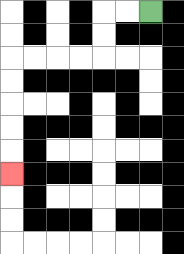{'start': '[6, 0]', 'end': '[0, 7]', 'path_directions': 'L,L,D,D,L,L,L,L,D,D,D,D,D', 'path_coordinates': '[[6, 0], [5, 0], [4, 0], [4, 1], [4, 2], [3, 2], [2, 2], [1, 2], [0, 2], [0, 3], [0, 4], [0, 5], [0, 6], [0, 7]]'}